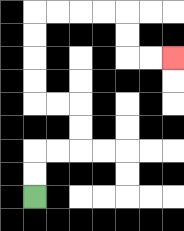{'start': '[1, 8]', 'end': '[7, 2]', 'path_directions': 'U,U,R,R,U,U,L,L,U,U,U,U,R,R,R,R,D,D,R,R', 'path_coordinates': '[[1, 8], [1, 7], [1, 6], [2, 6], [3, 6], [3, 5], [3, 4], [2, 4], [1, 4], [1, 3], [1, 2], [1, 1], [1, 0], [2, 0], [3, 0], [4, 0], [5, 0], [5, 1], [5, 2], [6, 2], [7, 2]]'}